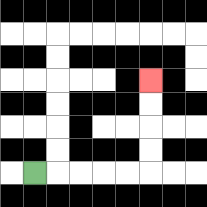{'start': '[1, 7]', 'end': '[6, 3]', 'path_directions': 'R,R,R,R,R,U,U,U,U', 'path_coordinates': '[[1, 7], [2, 7], [3, 7], [4, 7], [5, 7], [6, 7], [6, 6], [6, 5], [6, 4], [6, 3]]'}